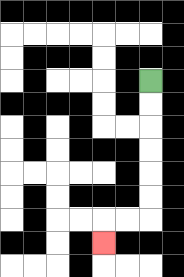{'start': '[6, 3]', 'end': '[4, 10]', 'path_directions': 'D,D,D,D,D,D,L,L,D', 'path_coordinates': '[[6, 3], [6, 4], [6, 5], [6, 6], [6, 7], [6, 8], [6, 9], [5, 9], [4, 9], [4, 10]]'}